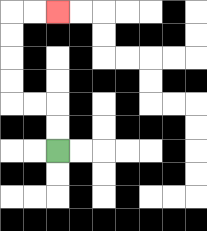{'start': '[2, 6]', 'end': '[2, 0]', 'path_directions': 'U,U,L,L,U,U,U,U,R,R', 'path_coordinates': '[[2, 6], [2, 5], [2, 4], [1, 4], [0, 4], [0, 3], [0, 2], [0, 1], [0, 0], [1, 0], [2, 0]]'}